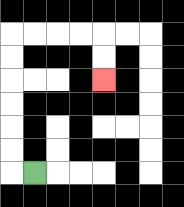{'start': '[1, 7]', 'end': '[4, 3]', 'path_directions': 'L,U,U,U,U,U,U,R,R,R,R,D,D', 'path_coordinates': '[[1, 7], [0, 7], [0, 6], [0, 5], [0, 4], [0, 3], [0, 2], [0, 1], [1, 1], [2, 1], [3, 1], [4, 1], [4, 2], [4, 3]]'}